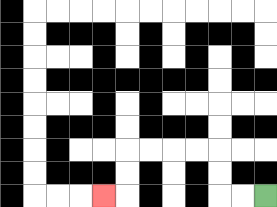{'start': '[11, 8]', 'end': '[4, 8]', 'path_directions': 'L,L,U,U,L,L,L,L,D,D,L', 'path_coordinates': '[[11, 8], [10, 8], [9, 8], [9, 7], [9, 6], [8, 6], [7, 6], [6, 6], [5, 6], [5, 7], [5, 8], [4, 8]]'}